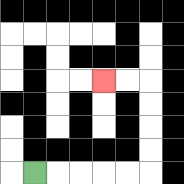{'start': '[1, 7]', 'end': '[4, 3]', 'path_directions': 'R,R,R,R,R,U,U,U,U,L,L', 'path_coordinates': '[[1, 7], [2, 7], [3, 7], [4, 7], [5, 7], [6, 7], [6, 6], [6, 5], [6, 4], [6, 3], [5, 3], [4, 3]]'}